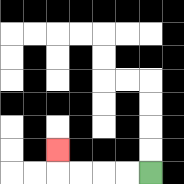{'start': '[6, 7]', 'end': '[2, 6]', 'path_directions': 'L,L,L,L,U', 'path_coordinates': '[[6, 7], [5, 7], [4, 7], [3, 7], [2, 7], [2, 6]]'}